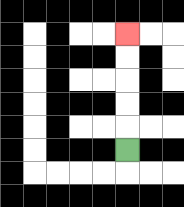{'start': '[5, 6]', 'end': '[5, 1]', 'path_directions': 'U,U,U,U,U', 'path_coordinates': '[[5, 6], [5, 5], [5, 4], [5, 3], [5, 2], [5, 1]]'}